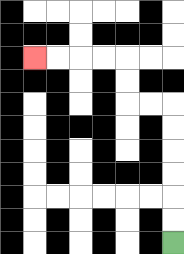{'start': '[7, 10]', 'end': '[1, 2]', 'path_directions': 'U,U,U,U,U,U,L,L,U,U,L,L,L,L', 'path_coordinates': '[[7, 10], [7, 9], [7, 8], [7, 7], [7, 6], [7, 5], [7, 4], [6, 4], [5, 4], [5, 3], [5, 2], [4, 2], [3, 2], [2, 2], [1, 2]]'}